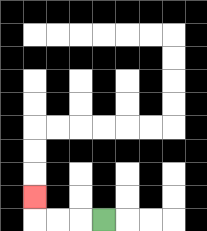{'start': '[4, 9]', 'end': '[1, 8]', 'path_directions': 'L,L,L,U', 'path_coordinates': '[[4, 9], [3, 9], [2, 9], [1, 9], [1, 8]]'}